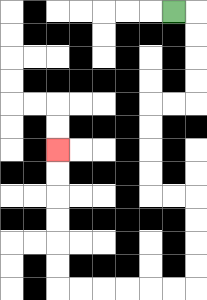{'start': '[7, 0]', 'end': '[2, 6]', 'path_directions': 'R,D,D,D,D,L,L,D,D,D,D,R,R,D,D,D,D,L,L,L,L,L,L,U,U,U,U,U,U', 'path_coordinates': '[[7, 0], [8, 0], [8, 1], [8, 2], [8, 3], [8, 4], [7, 4], [6, 4], [6, 5], [6, 6], [6, 7], [6, 8], [7, 8], [8, 8], [8, 9], [8, 10], [8, 11], [8, 12], [7, 12], [6, 12], [5, 12], [4, 12], [3, 12], [2, 12], [2, 11], [2, 10], [2, 9], [2, 8], [2, 7], [2, 6]]'}